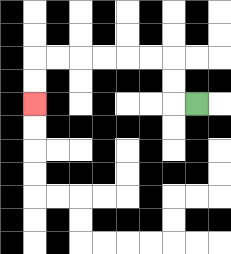{'start': '[8, 4]', 'end': '[1, 4]', 'path_directions': 'L,U,U,L,L,L,L,L,L,D,D', 'path_coordinates': '[[8, 4], [7, 4], [7, 3], [7, 2], [6, 2], [5, 2], [4, 2], [3, 2], [2, 2], [1, 2], [1, 3], [1, 4]]'}